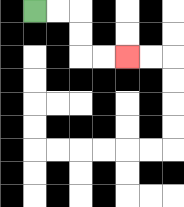{'start': '[1, 0]', 'end': '[5, 2]', 'path_directions': 'R,R,D,D,R,R', 'path_coordinates': '[[1, 0], [2, 0], [3, 0], [3, 1], [3, 2], [4, 2], [5, 2]]'}